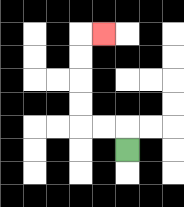{'start': '[5, 6]', 'end': '[4, 1]', 'path_directions': 'U,L,L,U,U,U,U,R', 'path_coordinates': '[[5, 6], [5, 5], [4, 5], [3, 5], [3, 4], [3, 3], [3, 2], [3, 1], [4, 1]]'}